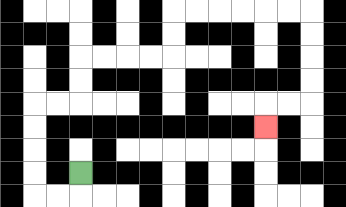{'start': '[3, 7]', 'end': '[11, 5]', 'path_directions': 'D,L,L,U,U,U,U,R,R,U,U,R,R,R,R,U,U,R,R,R,R,R,R,D,D,D,D,L,L,D', 'path_coordinates': '[[3, 7], [3, 8], [2, 8], [1, 8], [1, 7], [1, 6], [1, 5], [1, 4], [2, 4], [3, 4], [3, 3], [3, 2], [4, 2], [5, 2], [6, 2], [7, 2], [7, 1], [7, 0], [8, 0], [9, 0], [10, 0], [11, 0], [12, 0], [13, 0], [13, 1], [13, 2], [13, 3], [13, 4], [12, 4], [11, 4], [11, 5]]'}